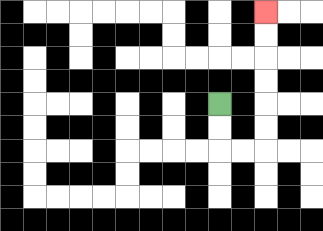{'start': '[9, 4]', 'end': '[11, 0]', 'path_directions': 'D,D,R,R,U,U,U,U,U,U', 'path_coordinates': '[[9, 4], [9, 5], [9, 6], [10, 6], [11, 6], [11, 5], [11, 4], [11, 3], [11, 2], [11, 1], [11, 0]]'}